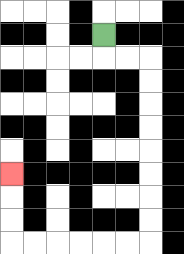{'start': '[4, 1]', 'end': '[0, 7]', 'path_directions': 'D,R,R,D,D,D,D,D,D,D,D,L,L,L,L,L,L,U,U,U', 'path_coordinates': '[[4, 1], [4, 2], [5, 2], [6, 2], [6, 3], [6, 4], [6, 5], [6, 6], [6, 7], [6, 8], [6, 9], [6, 10], [5, 10], [4, 10], [3, 10], [2, 10], [1, 10], [0, 10], [0, 9], [0, 8], [0, 7]]'}